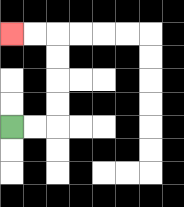{'start': '[0, 5]', 'end': '[0, 1]', 'path_directions': 'R,R,U,U,U,U,L,L', 'path_coordinates': '[[0, 5], [1, 5], [2, 5], [2, 4], [2, 3], [2, 2], [2, 1], [1, 1], [0, 1]]'}